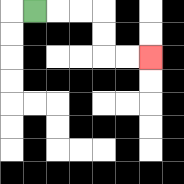{'start': '[1, 0]', 'end': '[6, 2]', 'path_directions': 'R,R,R,D,D,R,R', 'path_coordinates': '[[1, 0], [2, 0], [3, 0], [4, 0], [4, 1], [4, 2], [5, 2], [6, 2]]'}